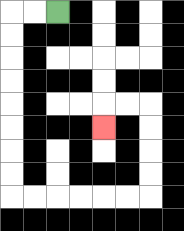{'start': '[2, 0]', 'end': '[4, 5]', 'path_directions': 'L,L,D,D,D,D,D,D,D,D,R,R,R,R,R,R,U,U,U,U,L,L,D', 'path_coordinates': '[[2, 0], [1, 0], [0, 0], [0, 1], [0, 2], [0, 3], [0, 4], [0, 5], [0, 6], [0, 7], [0, 8], [1, 8], [2, 8], [3, 8], [4, 8], [5, 8], [6, 8], [6, 7], [6, 6], [6, 5], [6, 4], [5, 4], [4, 4], [4, 5]]'}